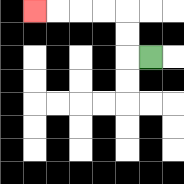{'start': '[6, 2]', 'end': '[1, 0]', 'path_directions': 'L,U,U,L,L,L,L', 'path_coordinates': '[[6, 2], [5, 2], [5, 1], [5, 0], [4, 0], [3, 0], [2, 0], [1, 0]]'}